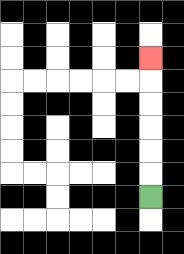{'start': '[6, 8]', 'end': '[6, 2]', 'path_directions': 'U,U,U,U,U,U', 'path_coordinates': '[[6, 8], [6, 7], [6, 6], [6, 5], [6, 4], [6, 3], [6, 2]]'}